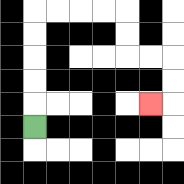{'start': '[1, 5]', 'end': '[6, 4]', 'path_directions': 'U,U,U,U,U,R,R,R,R,D,D,R,R,D,D,L', 'path_coordinates': '[[1, 5], [1, 4], [1, 3], [1, 2], [1, 1], [1, 0], [2, 0], [3, 0], [4, 0], [5, 0], [5, 1], [5, 2], [6, 2], [7, 2], [7, 3], [7, 4], [6, 4]]'}